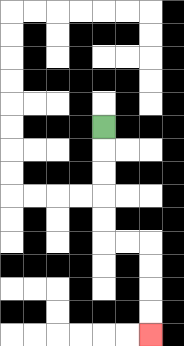{'start': '[4, 5]', 'end': '[6, 14]', 'path_directions': 'D,D,D,D,D,R,R,D,D,D,D', 'path_coordinates': '[[4, 5], [4, 6], [4, 7], [4, 8], [4, 9], [4, 10], [5, 10], [6, 10], [6, 11], [6, 12], [6, 13], [6, 14]]'}